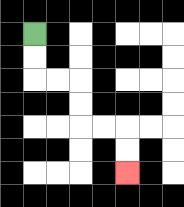{'start': '[1, 1]', 'end': '[5, 7]', 'path_directions': 'D,D,R,R,D,D,R,R,D,D', 'path_coordinates': '[[1, 1], [1, 2], [1, 3], [2, 3], [3, 3], [3, 4], [3, 5], [4, 5], [5, 5], [5, 6], [5, 7]]'}